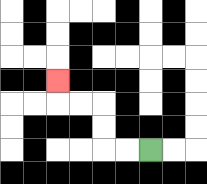{'start': '[6, 6]', 'end': '[2, 3]', 'path_directions': 'L,L,U,U,L,L,U', 'path_coordinates': '[[6, 6], [5, 6], [4, 6], [4, 5], [4, 4], [3, 4], [2, 4], [2, 3]]'}